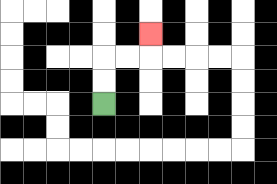{'start': '[4, 4]', 'end': '[6, 1]', 'path_directions': 'U,U,R,R,U', 'path_coordinates': '[[4, 4], [4, 3], [4, 2], [5, 2], [6, 2], [6, 1]]'}